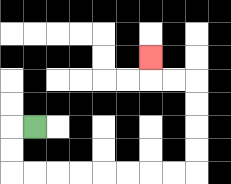{'start': '[1, 5]', 'end': '[6, 2]', 'path_directions': 'L,D,D,R,R,R,R,R,R,R,R,U,U,U,U,L,L,U', 'path_coordinates': '[[1, 5], [0, 5], [0, 6], [0, 7], [1, 7], [2, 7], [3, 7], [4, 7], [5, 7], [6, 7], [7, 7], [8, 7], [8, 6], [8, 5], [8, 4], [8, 3], [7, 3], [6, 3], [6, 2]]'}